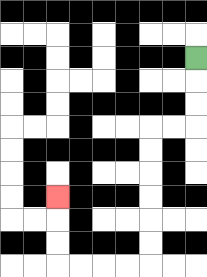{'start': '[8, 2]', 'end': '[2, 8]', 'path_directions': 'D,D,D,L,L,D,D,D,D,D,D,L,L,L,L,U,U,U', 'path_coordinates': '[[8, 2], [8, 3], [8, 4], [8, 5], [7, 5], [6, 5], [6, 6], [6, 7], [6, 8], [6, 9], [6, 10], [6, 11], [5, 11], [4, 11], [3, 11], [2, 11], [2, 10], [2, 9], [2, 8]]'}